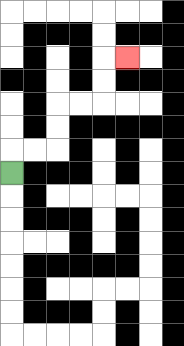{'start': '[0, 7]', 'end': '[5, 2]', 'path_directions': 'U,R,R,U,U,R,R,U,U,R', 'path_coordinates': '[[0, 7], [0, 6], [1, 6], [2, 6], [2, 5], [2, 4], [3, 4], [4, 4], [4, 3], [4, 2], [5, 2]]'}